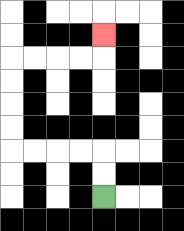{'start': '[4, 8]', 'end': '[4, 1]', 'path_directions': 'U,U,L,L,L,L,U,U,U,U,R,R,R,R,U', 'path_coordinates': '[[4, 8], [4, 7], [4, 6], [3, 6], [2, 6], [1, 6], [0, 6], [0, 5], [0, 4], [0, 3], [0, 2], [1, 2], [2, 2], [3, 2], [4, 2], [4, 1]]'}